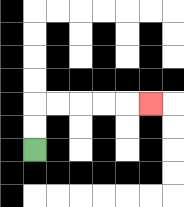{'start': '[1, 6]', 'end': '[6, 4]', 'path_directions': 'U,U,R,R,R,R,R', 'path_coordinates': '[[1, 6], [1, 5], [1, 4], [2, 4], [3, 4], [4, 4], [5, 4], [6, 4]]'}